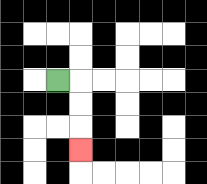{'start': '[2, 3]', 'end': '[3, 6]', 'path_directions': 'R,D,D,D', 'path_coordinates': '[[2, 3], [3, 3], [3, 4], [3, 5], [3, 6]]'}